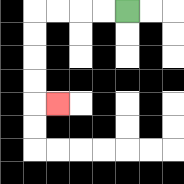{'start': '[5, 0]', 'end': '[2, 4]', 'path_directions': 'L,L,L,L,D,D,D,D,R', 'path_coordinates': '[[5, 0], [4, 0], [3, 0], [2, 0], [1, 0], [1, 1], [1, 2], [1, 3], [1, 4], [2, 4]]'}